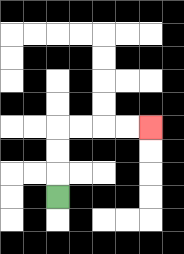{'start': '[2, 8]', 'end': '[6, 5]', 'path_directions': 'U,U,U,R,R,R,R', 'path_coordinates': '[[2, 8], [2, 7], [2, 6], [2, 5], [3, 5], [4, 5], [5, 5], [6, 5]]'}